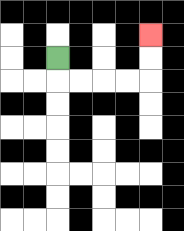{'start': '[2, 2]', 'end': '[6, 1]', 'path_directions': 'D,R,R,R,R,U,U', 'path_coordinates': '[[2, 2], [2, 3], [3, 3], [4, 3], [5, 3], [6, 3], [6, 2], [6, 1]]'}